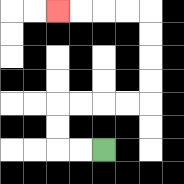{'start': '[4, 6]', 'end': '[2, 0]', 'path_directions': 'L,L,U,U,R,R,R,R,U,U,U,U,L,L,L,L', 'path_coordinates': '[[4, 6], [3, 6], [2, 6], [2, 5], [2, 4], [3, 4], [4, 4], [5, 4], [6, 4], [6, 3], [6, 2], [6, 1], [6, 0], [5, 0], [4, 0], [3, 0], [2, 0]]'}